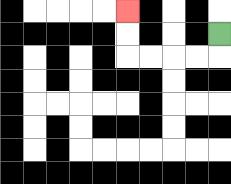{'start': '[9, 1]', 'end': '[5, 0]', 'path_directions': 'D,L,L,L,L,U,U', 'path_coordinates': '[[9, 1], [9, 2], [8, 2], [7, 2], [6, 2], [5, 2], [5, 1], [5, 0]]'}